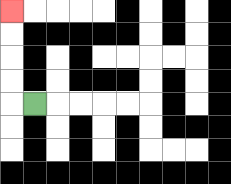{'start': '[1, 4]', 'end': '[0, 0]', 'path_directions': 'L,U,U,U,U', 'path_coordinates': '[[1, 4], [0, 4], [0, 3], [0, 2], [0, 1], [0, 0]]'}